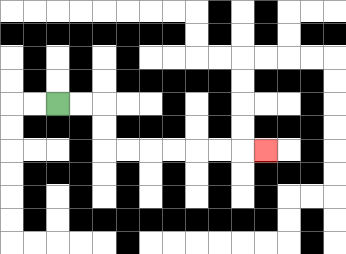{'start': '[2, 4]', 'end': '[11, 6]', 'path_directions': 'R,R,D,D,R,R,R,R,R,R,R', 'path_coordinates': '[[2, 4], [3, 4], [4, 4], [4, 5], [4, 6], [5, 6], [6, 6], [7, 6], [8, 6], [9, 6], [10, 6], [11, 6]]'}